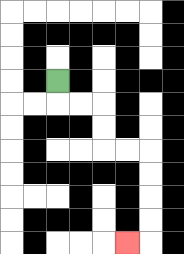{'start': '[2, 3]', 'end': '[5, 10]', 'path_directions': 'D,R,R,D,D,R,R,D,D,D,D,L', 'path_coordinates': '[[2, 3], [2, 4], [3, 4], [4, 4], [4, 5], [4, 6], [5, 6], [6, 6], [6, 7], [6, 8], [6, 9], [6, 10], [5, 10]]'}